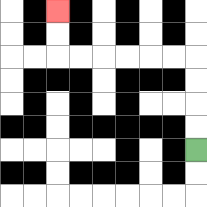{'start': '[8, 6]', 'end': '[2, 0]', 'path_directions': 'U,U,U,U,L,L,L,L,L,L,U,U', 'path_coordinates': '[[8, 6], [8, 5], [8, 4], [8, 3], [8, 2], [7, 2], [6, 2], [5, 2], [4, 2], [3, 2], [2, 2], [2, 1], [2, 0]]'}